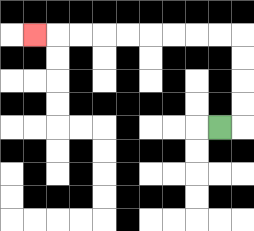{'start': '[9, 5]', 'end': '[1, 1]', 'path_directions': 'R,U,U,U,U,L,L,L,L,L,L,L,L,L', 'path_coordinates': '[[9, 5], [10, 5], [10, 4], [10, 3], [10, 2], [10, 1], [9, 1], [8, 1], [7, 1], [6, 1], [5, 1], [4, 1], [3, 1], [2, 1], [1, 1]]'}